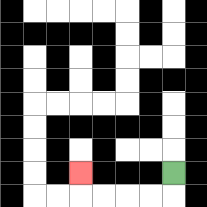{'start': '[7, 7]', 'end': '[3, 7]', 'path_directions': 'D,L,L,L,L,U', 'path_coordinates': '[[7, 7], [7, 8], [6, 8], [5, 8], [4, 8], [3, 8], [3, 7]]'}